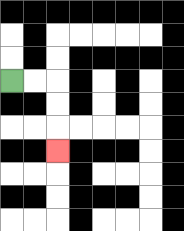{'start': '[0, 3]', 'end': '[2, 6]', 'path_directions': 'R,R,D,D,D', 'path_coordinates': '[[0, 3], [1, 3], [2, 3], [2, 4], [2, 5], [2, 6]]'}